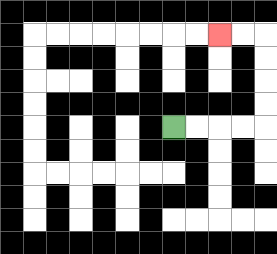{'start': '[7, 5]', 'end': '[9, 1]', 'path_directions': 'R,R,R,R,U,U,U,U,L,L', 'path_coordinates': '[[7, 5], [8, 5], [9, 5], [10, 5], [11, 5], [11, 4], [11, 3], [11, 2], [11, 1], [10, 1], [9, 1]]'}